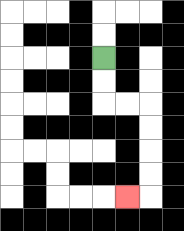{'start': '[4, 2]', 'end': '[5, 8]', 'path_directions': 'D,D,R,R,D,D,D,D,L', 'path_coordinates': '[[4, 2], [4, 3], [4, 4], [5, 4], [6, 4], [6, 5], [6, 6], [6, 7], [6, 8], [5, 8]]'}